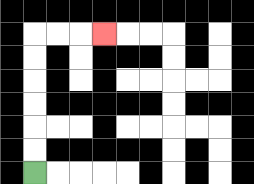{'start': '[1, 7]', 'end': '[4, 1]', 'path_directions': 'U,U,U,U,U,U,R,R,R', 'path_coordinates': '[[1, 7], [1, 6], [1, 5], [1, 4], [1, 3], [1, 2], [1, 1], [2, 1], [3, 1], [4, 1]]'}